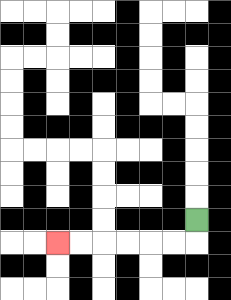{'start': '[8, 9]', 'end': '[2, 10]', 'path_directions': 'D,L,L,L,L,L,L', 'path_coordinates': '[[8, 9], [8, 10], [7, 10], [6, 10], [5, 10], [4, 10], [3, 10], [2, 10]]'}